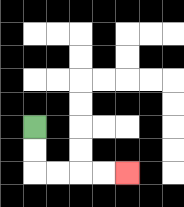{'start': '[1, 5]', 'end': '[5, 7]', 'path_directions': 'D,D,R,R,R,R', 'path_coordinates': '[[1, 5], [1, 6], [1, 7], [2, 7], [3, 7], [4, 7], [5, 7]]'}